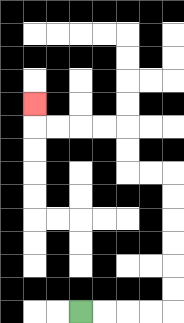{'start': '[3, 13]', 'end': '[1, 4]', 'path_directions': 'R,R,R,R,U,U,U,U,U,U,L,L,U,U,L,L,L,L,U', 'path_coordinates': '[[3, 13], [4, 13], [5, 13], [6, 13], [7, 13], [7, 12], [7, 11], [7, 10], [7, 9], [7, 8], [7, 7], [6, 7], [5, 7], [5, 6], [5, 5], [4, 5], [3, 5], [2, 5], [1, 5], [1, 4]]'}